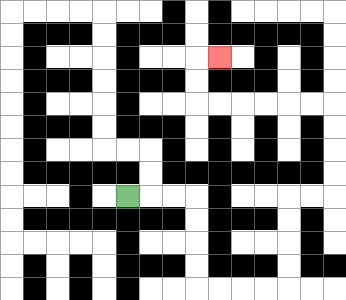{'start': '[5, 8]', 'end': '[9, 2]', 'path_directions': 'R,R,R,D,D,D,D,R,R,R,R,U,U,U,U,R,R,U,U,U,U,L,L,L,L,L,L,U,U,R', 'path_coordinates': '[[5, 8], [6, 8], [7, 8], [8, 8], [8, 9], [8, 10], [8, 11], [8, 12], [9, 12], [10, 12], [11, 12], [12, 12], [12, 11], [12, 10], [12, 9], [12, 8], [13, 8], [14, 8], [14, 7], [14, 6], [14, 5], [14, 4], [13, 4], [12, 4], [11, 4], [10, 4], [9, 4], [8, 4], [8, 3], [8, 2], [9, 2]]'}